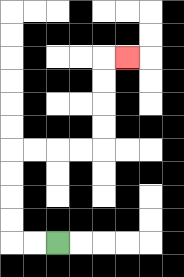{'start': '[2, 10]', 'end': '[5, 2]', 'path_directions': 'L,L,U,U,U,U,R,R,R,R,U,U,U,U,R', 'path_coordinates': '[[2, 10], [1, 10], [0, 10], [0, 9], [0, 8], [0, 7], [0, 6], [1, 6], [2, 6], [3, 6], [4, 6], [4, 5], [4, 4], [4, 3], [4, 2], [5, 2]]'}